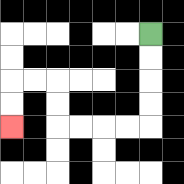{'start': '[6, 1]', 'end': '[0, 5]', 'path_directions': 'D,D,D,D,L,L,L,L,U,U,L,L,D,D', 'path_coordinates': '[[6, 1], [6, 2], [6, 3], [6, 4], [6, 5], [5, 5], [4, 5], [3, 5], [2, 5], [2, 4], [2, 3], [1, 3], [0, 3], [0, 4], [0, 5]]'}